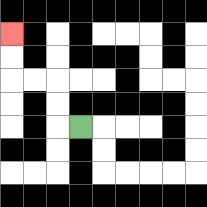{'start': '[3, 5]', 'end': '[0, 1]', 'path_directions': 'L,U,U,L,L,U,U', 'path_coordinates': '[[3, 5], [2, 5], [2, 4], [2, 3], [1, 3], [0, 3], [0, 2], [0, 1]]'}